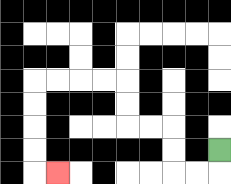{'start': '[9, 6]', 'end': '[2, 7]', 'path_directions': 'D,L,L,U,U,L,L,U,U,L,L,L,L,D,D,D,D,R', 'path_coordinates': '[[9, 6], [9, 7], [8, 7], [7, 7], [7, 6], [7, 5], [6, 5], [5, 5], [5, 4], [5, 3], [4, 3], [3, 3], [2, 3], [1, 3], [1, 4], [1, 5], [1, 6], [1, 7], [2, 7]]'}